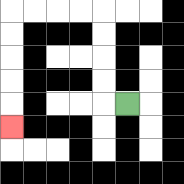{'start': '[5, 4]', 'end': '[0, 5]', 'path_directions': 'L,U,U,U,U,L,L,L,L,D,D,D,D,D', 'path_coordinates': '[[5, 4], [4, 4], [4, 3], [4, 2], [4, 1], [4, 0], [3, 0], [2, 0], [1, 0], [0, 0], [0, 1], [0, 2], [0, 3], [0, 4], [0, 5]]'}